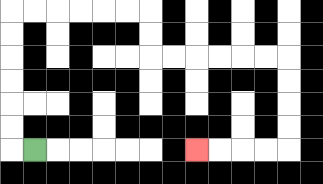{'start': '[1, 6]', 'end': '[8, 6]', 'path_directions': 'L,U,U,U,U,U,U,R,R,R,R,R,R,D,D,R,R,R,R,R,R,D,D,D,D,L,L,L,L', 'path_coordinates': '[[1, 6], [0, 6], [0, 5], [0, 4], [0, 3], [0, 2], [0, 1], [0, 0], [1, 0], [2, 0], [3, 0], [4, 0], [5, 0], [6, 0], [6, 1], [6, 2], [7, 2], [8, 2], [9, 2], [10, 2], [11, 2], [12, 2], [12, 3], [12, 4], [12, 5], [12, 6], [11, 6], [10, 6], [9, 6], [8, 6]]'}